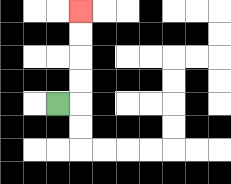{'start': '[2, 4]', 'end': '[3, 0]', 'path_directions': 'R,U,U,U,U', 'path_coordinates': '[[2, 4], [3, 4], [3, 3], [3, 2], [3, 1], [3, 0]]'}